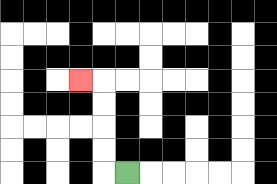{'start': '[5, 7]', 'end': '[3, 3]', 'path_directions': 'L,U,U,U,U,L', 'path_coordinates': '[[5, 7], [4, 7], [4, 6], [4, 5], [4, 4], [4, 3], [3, 3]]'}